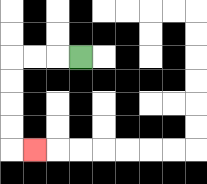{'start': '[3, 2]', 'end': '[1, 6]', 'path_directions': 'L,L,L,D,D,D,D,R', 'path_coordinates': '[[3, 2], [2, 2], [1, 2], [0, 2], [0, 3], [0, 4], [0, 5], [0, 6], [1, 6]]'}